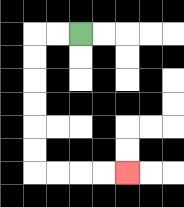{'start': '[3, 1]', 'end': '[5, 7]', 'path_directions': 'L,L,D,D,D,D,D,D,R,R,R,R', 'path_coordinates': '[[3, 1], [2, 1], [1, 1], [1, 2], [1, 3], [1, 4], [1, 5], [1, 6], [1, 7], [2, 7], [3, 7], [4, 7], [5, 7]]'}